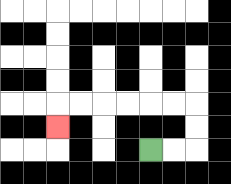{'start': '[6, 6]', 'end': '[2, 5]', 'path_directions': 'R,R,U,U,L,L,L,L,L,L,D', 'path_coordinates': '[[6, 6], [7, 6], [8, 6], [8, 5], [8, 4], [7, 4], [6, 4], [5, 4], [4, 4], [3, 4], [2, 4], [2, 5]]'}